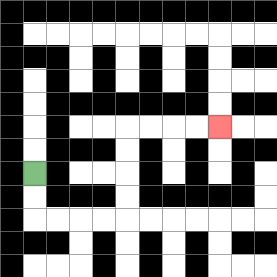{'start': '[1, 7]', 'end': '[9, 5]', 'path_directions': 'D,D,R,R,R,R,U,U,U,U,R,R,R,R', 'path_coordinates': '[[1, 7], [1, 8], [1, 9], [2, 9], [3, 9], [4, 9], [5, 9], [5, 8], [5, 7], [5, 6], [5, 5], [6, 5], [7, 5], [8, 5], [9, 5]]'}